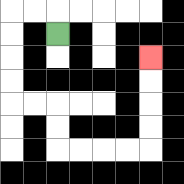{'start': '[2, 1]', 'end': '[6, 2]', 'path_directions': 'U,L,L,D,D,D,D,R,R,D,D,R,R,R,R,U,U,U,U', 'path_coordinates': '[[2, 1], [2, 0], [1, 0], [0, 0], [0, 1], [0, 2], [0, 3], [0, 4], [1, 4], [2, 4], [2, 5], [2, 6], [3, 6], [4, 6], [5, 6], [6, 6], [6, 5], [6, 4], [6, 3], [6, 2]]'}